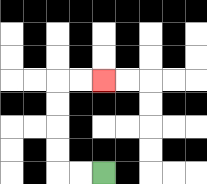{'start': '[4, 7]', 'end': '[4, 3]', 'path_directions': 'L,L,U,U,U,U,R,R', 'path_coordinates': '[[4, 7], [3, 7], [2, 7], [2, 6], [2, 5], [2, 4], [2, 3], [3, 3], [4, 3]]'}